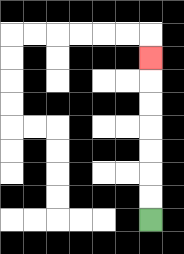{'start': '[6, 9]', 'end': '[6, 2]', 'path_directions': 'U,U,U,U,U,U,U', 'path_coordinates': '[[6, 9], [6, 8], [6, 7], [6, 6], [6, 5], [6, 4], [6, 3], [6, 2]]'}